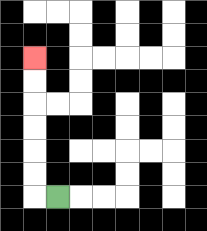{'start': '[2, 8]', 'end': '[1, 2]', 'path_directions': 'L,U,U,U,U,U,U', 'path_coordinates': '[[2, 8], [1, 8], [1, 7], [1, 6], [1, 5], [1, 4], [1, 3], [1, 2]]'}